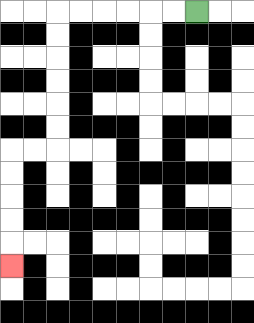{'start': '[8, 0]', 'end': '[0, 11]', 'path_directions': 'L,L,L,L,L,L,D,D,D,D,D,D,L,L,D,D,D,D,D', 'path_coordinates': '[[8, 0], [7, 0], [6, 0], [5, 0], [4, 0], [3, 0], [2, 0], [2, 1], [2, 2], [2, 3], [2, 4], [2, 5], [2, 6], [1, 6], [0, 6], [0, 7], [0, 8], [0, 9], [0, 10], [0, 11]]'}